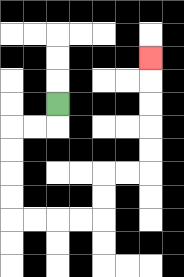{'start': '[2, 4]', 'end': '[6, 2]', 'path_directions': 'D,L,L,D,D,D,D,R,R,R,R,U,U,R,R,U,U,U,U,U', 'path_coordinates': '[[2, 4], [2, 5], [1, 5], [0, 5], [0, 6], [0, 7], [0, 8], [0, 9], [1, 9], [2, 9], [3, 9], [4, 9], [4, 8], [4, 7], [5, 7], [6, 7], [6, 6], [6, 5], [6, 4], [6, 3], [6, 2]]'}